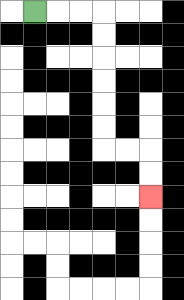{'start': '[1, 0]', 'end': '[6, 8]', 'path_directions': 'R,R,R,D,D,D,D,D,D,R,R,D,D', 'path_coordinates': '[[1, 0], [2, 0], [3, 0], [4, 0], [4, 1], [4, 2], [4, 3], [4, 4], [4, 5], [4, 6], [5, 6], [6, 6], [6, 7], [6, 8]]'}